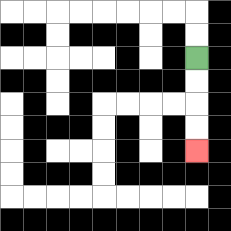{'start': '[8, 2]', 'end': '[8, 6]', 'path_directions': 'D,D,D,D', 'path_coordinates': '[[8, 2], [8, 3], [8, 4], [8, 5], [8, 6]]'}